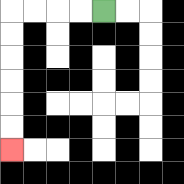{'start': '[4, 0]', 'end': '[0, 6]', 'path_directions': 'L,L,L,L,D,D,D,D,D,D', 'path_coordinates': '[[4, 0], [3, 0], [2, 0], [1, 0], [0, 0], [0, 1], [0, 2], [0, 3], [0, 4], [0, 5], [0, 6]]'}